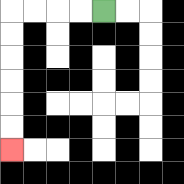{'start': '[4, 0]', 'end': '[0, 6]', 'path_directions': 'L,L,L,L,D,D,D,D,D,D', 'path_coordinates': '[[4, 0], [3, 0], [2, 0], [1, 0], [0, 0], [0, 1], [0, 2], [0, 3], [0, 4], [0, 5], [0, 6]]'}